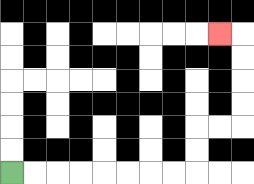{'start': '[0, 7]', 'end': '[9, 1]', 'path_directions': 'R,R,R,R,R,R,R,R,U,U,R,R,U,U,U,U,L', 'path_coordinates': '[[0, 7], [1, 7], [2, 7], [3, 7], [4, 7], [5, 7], [6, 7], [7, 7], [8, 7], [8, 6], [8, 5], [9, 5], [10, 5], [10, 4], [10, 3], [10, 2], [10, 1], [9, 1]]'}